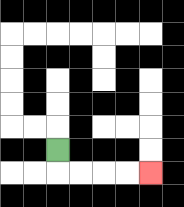{'start': '[2, 6]', 'end': '[6, 7]', 'path_directions': 'D,R,R,R,R', 'path_coordinates': '[[2, 6], [2, 7], [3, 7], [4, 7], [5, 7], [6, 7]]'}